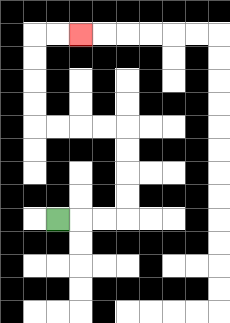{'start': '[2, 9]', 'end': '[3, 1]', 'path_directions': 'R,R,R,U,U,U,U,L,L,L,L,U,U,U,U,R,R', 'path_coordinates': '[[2, 9], [3, 9], [4, 9], [5, 9], [5, 8], [5, 7], [5, 6], [5, 5], [4, 5], [3, 5], [2, 5], [1, 5], [1, 4], [1, 3], [1, 2], [1, 1], [2, 1], [3, 1]]'}